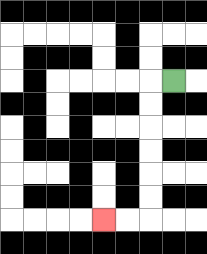{'start': '[7, 3]', 'end': '[4, 9]', 'path_directions': 'L,D,D,D,D,D,D,L,L', 'path_coordinates': '[[7, 3], [6, 3], [6, 4], [6, 5], [6, 6], [6, 7], [6, 8], [6, 9], [5, 9], [4, 9]]'}